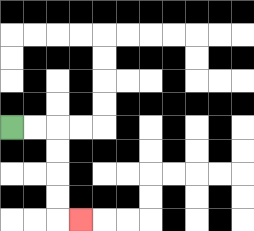{'start': '[0, 5]', 'end': '[3, 9]', 'path_directions': 'R,R,D,D,D,D,R', 'path_coordinates': '[[0, 5], [1, 5], [2, 5], [2, 6], [2, 7], [2, 8], [2, 9], [3, 9]]'}